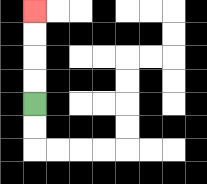{'start': '[1, 4]', 'end': '[1, 0]', 'path_directions': 'U,U,U,U', 'path_coordinates': '[[1, 4], [1, 3], [1, 2], [1, 1], [1, 0]]'}